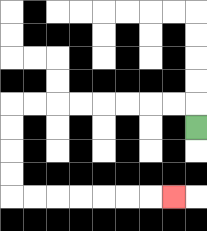{'start': '[8, 5]', 'end': '[7, 8]', 'path_directions': 'U,L,L,L,L,L,L,L,L,D,D,D,D,R,R,R,R,R,R,R', 'path_coordinates': '[[8, 5], [8, 4], [7, 4], [6, 4], [5, 4], [4, 4], [3, 4], [2, 4], [1, 4], [0, 4], [0, 5], [0, 6], [0, 7], [0, 8], [1, 8], [2, 8], [3, 8], [4, 8], [5, 8], [6, 8], [7, 8]]'}